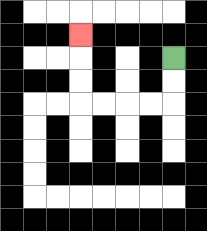{'start': '[7, 2]', 'end': '[3, 1]', 'path_directions': 'D,D,L,L,L,L,U,U,U', 'path_coordinates': '[[7, 2], [7, 3], [7, 4], [6, 4], [5, 4], [4, 4], [3, 4], [3, 3], [3, 2], [3, 1]]'}